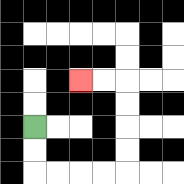{'start': '[1, 5]', 'end': '[3, 3]', 'path_directions': 'D,D,R,R,R,R,U,U,U,U,L,L', 'path_coordinates': '[[1, 5], [1, 6], [1, 7], [2, 7], [3, 7], [4, 7], [5, 7], [5, 6], [5, 5], [5, 4], [5, 3], [4, 3], [3, 3]]'}